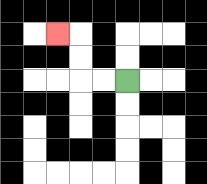{'start': '[5, 3]', 'end': '[2, 1]', 'path_directions': 'L,L,U,U,L', 'path_coordinates': '[[5, 3], [4, 3], [3, 3], [3, 2], [3, 1], [2, 1]]'}